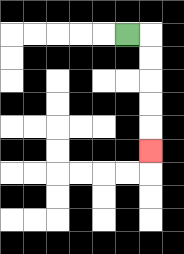{'start': '[5, 1]', 'end': '[6, 6]', 'path_directions': 'R,D,D,D,D,D', 'path_coordinates': '[[5, 1], [6, 1], [6, 2], [6, 3], [6, 4], [6, 5], [6, 6]]'}